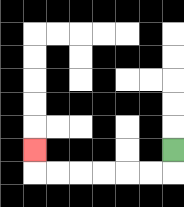{'start': '[7, 6]', 'end': '[1, 6]', 'path_directions': 'D,L,L,L,L,L,L,U', 'path_coordinates': '[[7, 6], [7, 7], [6, 7], [5, 7], [4, 7], [3, 7], [2, 7], [1, 7], [1, 6]]'}